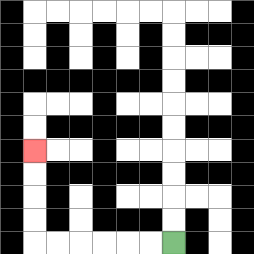{'start': '[7, 10]', 'end': '[1, 6]', 'path_directions': 'L,L,L,L,L,L,U,U,U,U', 'path_coordinates': '[[7, 10], [6, 10], [5, 10], [4, 10], [3, 10], [2, 10], [1, 10], [1, 9], [1, 8], [1, 7], [1, 6]]'}